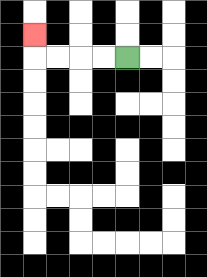{'start': '[5, 2]', 'end': '[1, 1]', 'path_directions': 'L,L,L,L,U', 'path_coordinates': '[[5, 2], [4, 2], [3, 2], [2, 2], [1, 2], [1, 1]]'}